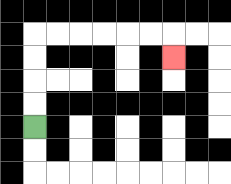{'start': '[1, 5]', 'end': '[7, 2]', 'path_directions': 'U,U,U,U,R,R,R,R,R,R,D', 'path_coordinates': '[[1, 5], [1, 4], [1, 3], [1, 2], [1, 1], [2, 1], [3, 1], [4, 1], [5, 1], [6, 1], [7, 1], [7, 2]]'}